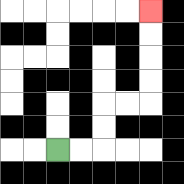{'start': '[2, 6]', 'end': '[6, 0]', 'path_directions': 'R,R,U,U,R,R,U,U,U,U', 'path_coordinates': '[[2, 6], [3, 6], [4, 6], [4, 5], [4, 4], [5, 4], [6, 4], [6, 3], [6, 2], [6, 1], [6, 0]]'}